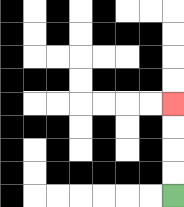{'start': '[7, 8]', 'end': '[7, 4]', 'path_directions': 'U,U,U,U', 'path_coordinates': '[[7, 8], [7, 7], [7, 6], [7, 5], [7, 4]]'}